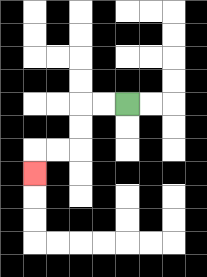{'start': '[5, 4]', 'end': '[1, 7]', 'path_directions': 'L,L,D,D,L,L,D', 'path_coordinates': '[[5, 4], [4, 4], [3, 4], [3, 5], [3, 6], [2, 6], [1, 6], [1, 7]]'}